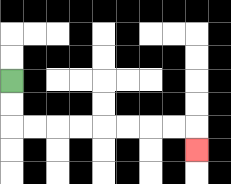{'start': '[0, 3]', 'end': '[8, 6]', 'path_directions': 'D,D,R,R,R,R,R,R,R,R,D', 'path_coordinates': '[[0, 3], [0, 4], [0, 5], [1, 5], [2, 5], [3, 5], [4, 5], [5, 5], [6, 5], [7, 5], [8, 5], [8, 6]]'}